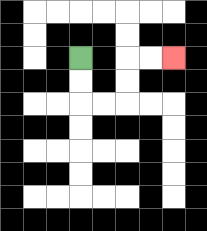{'start': '[3, 2]', 'end': '[7, 2]', 'path_directions': 'D,D,R,R,U,U,R,R', 'path_coordinates': '[[3, 2], [3, 3], [3, 4], [4, 4], [5, 4], [5, 3], [5, 2], [6, 2], [7, 2]]'}